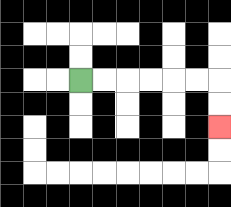{'start': '[3, 3]', 'end': '[9, 5]', 'path_directions': 'R,R,R,R,R,R,D,D', 'path_coordinates': '[[3, 3], [4, 3], [5, 3], [6, 3], [7, 3], [8, 3], [9, 3], [9, 4], [9, 5]]'}